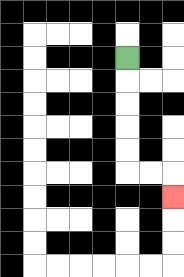{'start': '[5, 2]', 'end': '[7, 8]', 'path_directions': 'D,D,D,D,D,R,R,D', 'path_coordinates': '[[5, 2], [5, 3], [5, 4], [5, 5], [5, 6], [5, 7], [6, 7], [7, 7], [7, 8]]'}